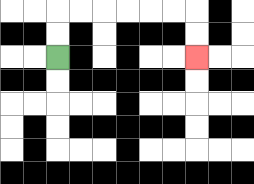{'start': '[2, 2]', 'end': '[8, 2]', 'path_directions': 'U,U,R,R,R,R,R,R,D,D', 'path_coordinates': '[[2, 2], [2, 1], [2, 0], [3, 0], [4, 0], [5, 0], [6, 0], [7, 0], [8, 0], [8, 1], [8, 2]]'}